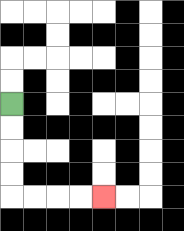{'start': '[0, 4]', 'end': '[4, 8]', 'path_directions': 'D,D,D,D,R,R,R,R', 'path_coordinates': '[[0, 4], [0, 5], [0, 6], [0, 7], [0, 8], [1, 8], [2, 8], [3, 8], [4, 8]]'}